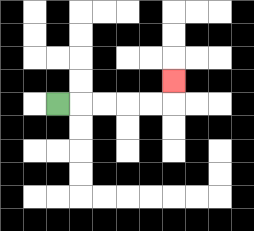{'start': '[2, 4]', 'end': '[7, 3]', 'path_directions': 'R,R,R,R,R,U', 'path_coordinates': '[[2, 4], [3, 4], [4, 4], [5, 4], [6, 4], [7, 4], [7, 3]]'}